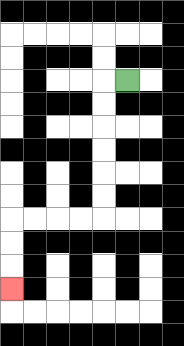{'start': '[5, 3]', 'end': '[0, 12]', 'path_directions': 'L,D,D,D,D,D,D,L,L,L,L,D,D,D', 'path_coordinates': '[[5, 3], [4, 3], [4, 4], [4, 5], [4, 6], [4, 7], [4, 8], [4, 9], [3, 9], [2, 9], [1, 9], [0, 9], [0, 10], [0, 11], [0, 12]]'}